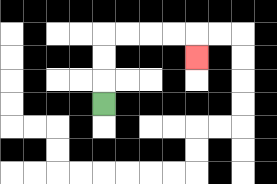{'start': '[4, 4]', 'end': '[8, 2]', 'path_directions': 'U,U,U,R,R,R,R,D', 'path_coordinates': '[[4, 4], [4, 3], [4, 2], [4, 1], [5, 1], [6, 1], [7, 1], [8, 1], [8, 2]]'}